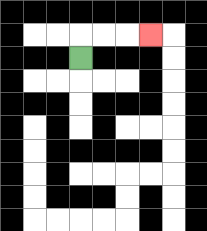{'start': '[3, 2]', 'end': '[6, 1]', 'path_directions': 'U,R,R,R', 'path_coordinates': '[[3, 2], [3, 1], [4, 1], [5, 1], [6, 1]]'}